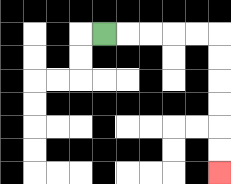{'start': '[4, 1]', 'end': '[9, 7]', 'path_directions': 'R,R,R,R,R,D,D,D,D,D,D', 'path_coordinates': '[[4, 1], [5, 1], [6, 1], [7, 1], [8, 1], [9, 1], [9, 2], [9, 3], [9, 4], [9, 5], [9, 6], [9, 7]]'}